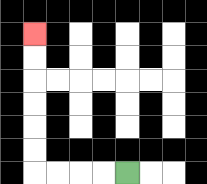{'start': '[5, 7]', 'end': '[1, 1]', 'path_directions': 'L,L,L,L,U,U,U,U,U,U', 'path_coordinates': '[[5, 7], [4, 7], [3, 7], [2, 7], [1, 7], [1, 6], [1, 5], [1, 4], [1, 3], [1, 2], [1, 1]]'}